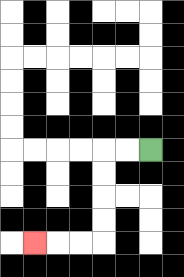{'start': '[6, 6]', 'end': '[1, 10]', 'path_directions': 'L,L,D,D,D,D,L,L,L', 'path_coordinates': '[[6, 6], [5, 6], [4, 6], [4, 7], [4, 8], [4, 9], [4, 10], [3, 10], [2, 10], [1, 10]]'}